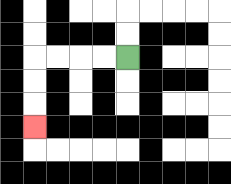{'start': '[5, 2]', 'end': '[1, 5]', 'path_directions': 'L,L,L,L,D,D,D', 'path_coordinates': '[[5, 2], [4, 2], [3, 2], [2, 2], [1, 2], [1, 3], [1, 4], [1, 5]]'}